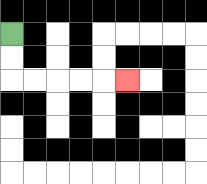{'start': '[0, 1]', 'end': '[5, 3]', 'path_directions': 'D,D,R,R,R,R,R', 'path_coordinates': '[[0, 1], [0, 2], [0, 3], [1, 3], [2, 3], [3, 3], [4, 3], [5, 3]]'}